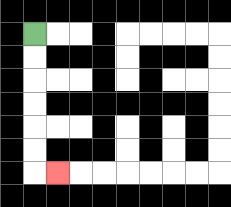{'start': '[1, 1]', 'end': '[2, 7]', 'path_directions': 'D,D,D,D,D,D,R', 'path_coordinates': '[[1, 1], [1, 2], [1, 3], [1, 4], [1, 5], [1, 6], [1, 7], [2, 7]]'}